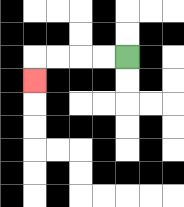{'start': '[5, 2]', 'end': '[1, 3]', 'path_directions': 'L,L,L,L,D', 'path_coordinates': '[[5, 2], [4, 2], [3, 2], [2, 2], [1, 2], [1, 3]]'}